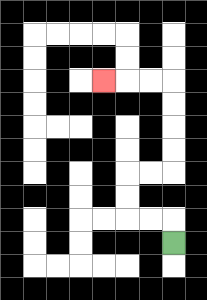{'start': '[7, 10]', 'end': '[4, 3]', 'path_directions': 'U,L,L,U,U,R,R,U,U,U,U,L,L,L', 'path_coordinates': '[[7, 10], [7, 9], [6, 9], [5, 9], [5, 8], [5, 7], [6, 7], [7, 7], [7, 6], [7, 5], [7, 4], [7, 3], [6, 3], [5, 3], [4, 3]]'}